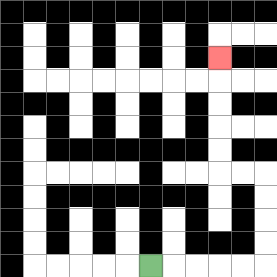{'start': '[6, 11]', 'end': '[9, 2]', 'path_directions': 'R,R,R,R,R,U,U,U,U,L,L,U,U,U,U,U', 'path_coordinates': '[[6, 11], [7, 11], [8, 11], [9, 11], [10, 11], [11, 11], [11, 10], [11, 9], [11, 8], [11, 7], [10, 7], [9, 7], [9, 6], [9, 5], [9, 4], [9, 3], [9, 2]]'}